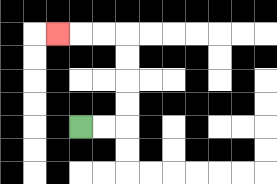{'start': '[3, 5]', 'end': '[2, 1]', 'path_directions': 'R,R,U,U,U,U,L,L,L', 'path_coordinates': '[[3, 5], [4, 5], [5, 5], [5, 4], [5, 3], [5, 2], [5, 1], [4, 1], [3, 1], [2, 1]]'}